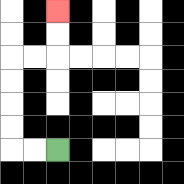{'start': '[2, 6]', 'end': '[2, 0]', 'path_directions': 'L,L,U,U,U,U,R,R,U,U', 'path_coordinates': '[[2, 6], [1, 6], [0, 6], [0, 5], [0, 4], [0, 3], [0, 2], [1, 2], [2, 2], [2, 1], [2, 0]]'}